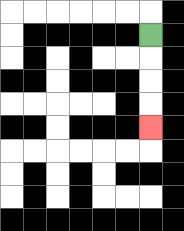{'start': '[6, 1]', 'end': '[6, 5]', 'path_directions': 'D,D,D,D', 'path_coordinates': '[[6, 1], [6, 2], [6, 3], [6, 4], [6, 5]]'}